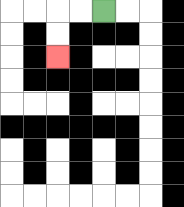{'start': '[4, 0]', 'end': '[2, 2]', 'path_directions': 'L,L,D,D', 'path_coordinates': '[[4, 0], [3, 0], [2, 0], [2, 1], [2, 2]]'}